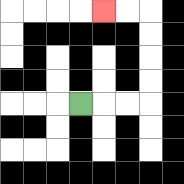{'start': '[3, 4]', 'end': '[4, 0]', 'path_directions': 'R,R,R,U,U,U,U,L,L', 'path_coordinates': '[[3, 4], [4, 4], [5, 4], [6, 4], [6, 3], [6, 2], [6, 1], [6, 0], [5, 0], [4, 0]]'}